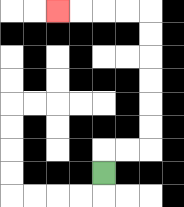{'start': '[4, 7]', 'end': '[2, 0]', 'path_directions': 'U,R,R,U,U,U,U,U,U,L,L,L,L', 'path_coordinates': '[[4, 7], [4, 6], [5, 6], [6, 6], [6, 5], [6, 4], [6, 3], [6, 2], [6, 1], [6, 0], [5, 0], [4, 0], [3, 0], [2, 0]]'}